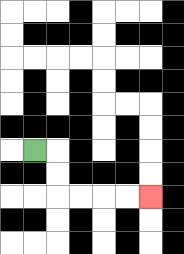{'start': '[1, 6]', 'end': '[6, 8]', 'path_directions': 'R,D,D,R,R,R,R', 'path_coordinates': '[[1, 6], [2, 6], [2, 7], [2, 8], [3, 8], [4, 8], [5, 8], [6, 8]]'}